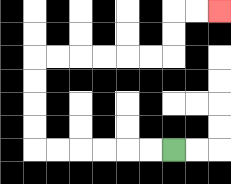{'start': '[7, 6]', 'end': '[9, 0]', 'path_directions': 'L,L,L,L,L,L,U,U,U,U,R,R,R,R,R,R,U,U,R,R', 'path_coordinates': '[[7, 6], [6, 6], [5, 6], [4, 6], [3, 6], [2, 6], [1, 6], [1, 5], [1, 4], [1, 3], [1, 2], [2, 2], [3, 2], [4, 2], [5, 2], [6, 2], [7, 2], [7, 1], [7, 0], [8, 0], [9, 0]]'}